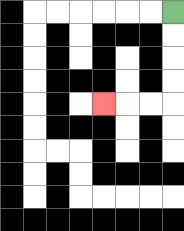{'start': '[7, 0]', 'end': '[4, 4]', 'path_directions': 'D,D,D,D,L,L,L', 'path_coordinates': '[[7, 0], [7, 1], [7, 2], [7, 3], [7, 4], [6, 4], [5, 4], [4, 4]]'}